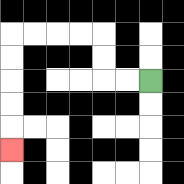{'start': '[6, 3]', 'end': '[0, 6]', 'path_directions': 'L,L,U,U,L,L,L,L,D,D,D,D,D', 'path_coordinates': '[[6, 3], [5, 3], [4, 3], [4, 2], [4, 1], [3, 1], [2, 1], [1, 1], [0, 1], [0, 2], [0, 3], [0, 4], [0, 5], [0, 6]]'}